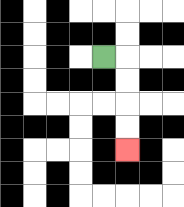{'start': '[4, 2]', 'end': '[5, 6]', 'path_directions': 'R,D,D,D,D', 'path_coordinates': '[[4, 2], [5, 2], [5, 3], [5, 4], [5, 5], [5, 6]]'}